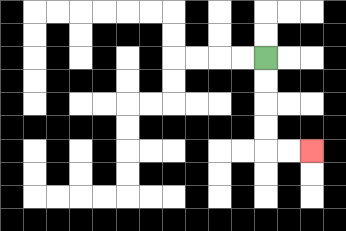{'start': '[11, 2]', 'end': '[13, 6]', 'path_directions': 'D,D,D,D,R,R', 'path_coordinates': '[[11, 2], [11, 3], [11, 4], [11, 5], [11, 6], [12, 6], [13, 6]]'}